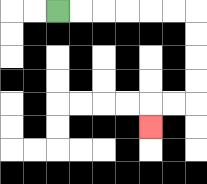{'start': '[2, 0]', 'end': '[6, 5]', 'path_directions': 'R,R,R,R,R,R,D,D,D,D,L,L,D', 'path_coordinates': '[[2, 0], [3, 0], [4, 0], [5, 0], [6, 0], [7, 0], [8, 0], [8, 1], [8, 2], [8, 3], [8, 4], [7, 4], [6, 4], [6, 5]]'}